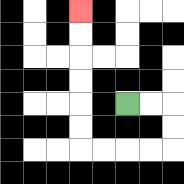{'start': '[5, 4]', 'end': '[3, 0]', 'path_directions': 'R,R,D,D,L,L,L,L,U,U,U,U,U,U', 'path_coordinates': '[[5, 4], [6, 4], [7, 4], [7, 5], [7, 6], [6, 6], [5, 6], [4, 6], [3, 6], [3, 5], [3, 4], [3, 3], [3, 2], [3, 1], [3, 0]]'}